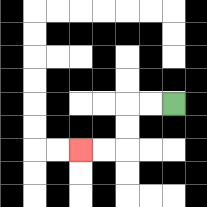{'start': '[7, 4]', 'end': '[3, 6]', 'path_directions': 'L,L,D,D,L,L', 'path_coordinates': '[[7, 4], [6, 4], [5, 4], [5, 5], [5, 6], [4, 6], [3, 6]]'}